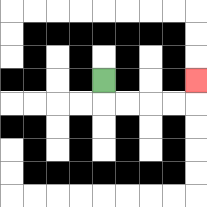{'start': '[4, 3]', 'end': '[8, 3]', 'path_directions': 'D,R,R,R,R,U', 'path_coordinates': '[[4, 3], [4, 4], [5, 4], [6, 4], [7, 4], [8, 4], [8, 3]]'}